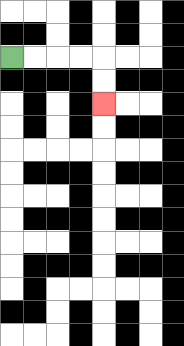{'start': '[0, 2]', 'end': '[4, 4]', 'path_directions': 'R,R,R,R,D,D', 'path_coordinates': '[[0, 2], [1, 2], [2, 2], [3, 2], [4, 2], [4, 3], [4, 4]]'}